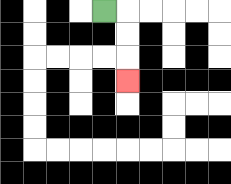{'start': '[4, 0]', 'end': '[5, 3]', 'path_directions': 'R,D,D,D', 'path_coordinates': '[[4, 0], [5, 0], [5, 1], [5, 2], [5, 3]]'}